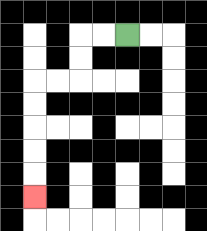{'start': '[5, 1]', 'end': '[1, 8]', 'path_directions': 'L,L,D,D,L,L,D,D,D,D,D', 'path_coordinates': '[[5, 1], [4, 1], [3, 1], [3, 2], [3, 3], [2, 3], [1, 3], [1, 4], [1, 5], [1, 6], [1, 7], [1, 8]]'}